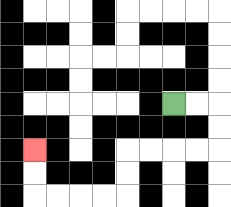{'start': '[7, 4]', 'end': '[1, 6]', 'path_directions': 'R,R,D,D,L,L,L,L,D,D,L,L,L,L,U,U', 'path_coordinates': '[[7, 4], [8, 4], [9, 4], [9, 5], [9, 6], [8, 6], [7, 6], [6, 6], [5, 6], [5, 7], [5, 8], [4, 8], [3, 8], [2, 8], [1, 8], [1, 7], [1, 6]]'}